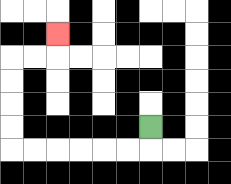{'start': '[6, 5]', 'end': '[2, 1]', 'path_directions': 'D,L,L,L,L,L,L,U,U,U,U,R,R,U', 'path_coordinates': '[[6, 5], [6, 6], [5, 6], [4, 6], [3, 6], [2, 6], [1, 6], [0, 6], [0, 5], [0, 4], [0, 3], [0, 2], [1, 2], [2, 2], [2, 1]]'}